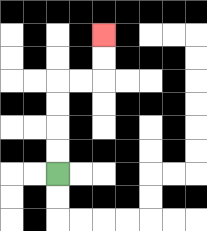{'start': '[2, 7]', 'end': '[4, 1]', 'path_directions': 'U,U,U,U,R,R,U,U', 'path_coordinates': '[[2, 7], [2, 6], [2, 5], [2, 4], [2, 3], [3, 3], [4, 3], [4, 2], [4, 1]]'}